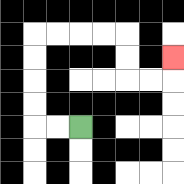{'start': '[3, 5]', 'end': '[7, 2]', 'path_directions': 'L,L,U,U,U,U,R,R,R,R,D,D,R,R,U', 'path_coordinates': '[[3, 5], [2, 5], [1, 5], [1, 4], [1, 3], [1, 2], [1, 1], [2, 1], [3, 1], [4, 1], [5, 1], [5, 2], [5, 3], [6, 3], [7, 3], [7, 2]]'}